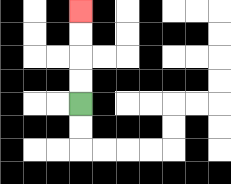{'start': '[3, 4]', 'end': '[3, 0]', 'path_directions': 'U,U,U,U', 'path_coordinates': '[[3, 4], [3, 3], [3, 2], [3, 1], [3, 0]]'}